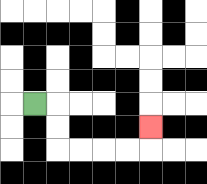{'start': '[1, 4]', 'end': '[6, 5]', 'path_directions': 'R,D,D,R,R,R,R,U', 'path_coordinates': '[[1, 4], [2, 4], [2, 5], [2, 6], [3, 6], [4, 6], [5, 6], [6, 6], [6, 5]]'}